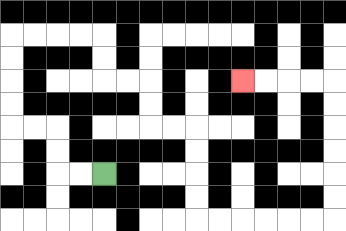{'start': '[4, 7]', 'end': '[10, 3]', 'path_directions': 'L,L,U,U,L,L,U,U,U,U,R,R,R,R,D,D,R,R,D,D,R,R,D,D,D,D,R,R,R,R,R,R,U,U,U,U,U,U,L,L,L,L', 'path_coordinates': '[[4, 7], [3, 7], [2, 7], [2, 6], [2, 5], [1, 5], [0, 5], [0, 4], [0, 3], [0, 2], [0, 1], [1, 1], [2, 1], [3, 1], [4, 1], [4, 2], [4, 3], [5, 3], [6, 3], [6, 4], [6, 5], [7, 5], [8, 5], [8, 6], [8, 7], [8, 8], [8, 9], [9, 9], [10, 9], [11, 9], [12, 9], [13, 9], [14, 9], [14, 8], [14, 7], [14, 6], [14, 5], [14, 4], [14, 3], [13, 3], [12, 3], [11, 3], [10, 3]]'}